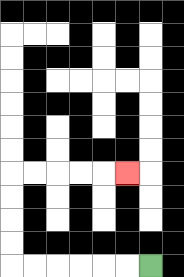{'start': '[6, 11]', 'end': '[5, 7]', 'path_directions': 'L,L,L,L,L,L,U,U,U,U,R,R,R,R,R', 'path_coordinates': '[[6, 11], [5, 11], [4, 11], [3, 11], [2, 11], [1, 11], [0, 11], [0, 10], [0, 9], [0, 8], [0, 7], [1, 7], [2, 7], [3, 7], [4, 7], [5, 7]]'}